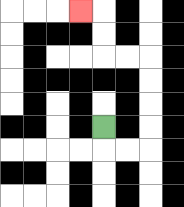{'start': '[4, 5]', 'end': '[3, 0]', 'path_directions': 'D,R,R,U,U,U,U,L,L,U,U,L', 'path_coordinates': '[[4, 5], [4, 6], [5, 6], [6, 6], [6, 5], [6, 4], [6, 3], [6, 2], [5, 2], [4, 2], [4, 1], [4, 0], [3, 0]]'}